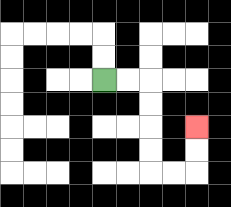{'start': '[4, 3]', 'end': '[8, 5]', 'path_directions': 'R,R,D,D,D,D,R,R,U,U', 'path_coordinates': '[[4, 3], [5, 3], [6, 3], [6, 4], [6, 5], [6, 6], [6, 7], [7, 7], [8, 7], [8, 6], [8, 5]]'}